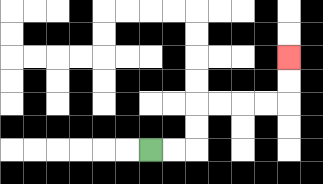{'start': '[6, 6]', 'end': '[12, 2]', 'path_directions': 'R,R,U,U,R,R,R,R,U,U', 'path_coordinates': '[[6, 6], [7, 6], [8, 6], [8, 5], [8, 4], [9, 4], [10, 4], [11, 4], [12, 4], [12, 3], [12, 2]]'}